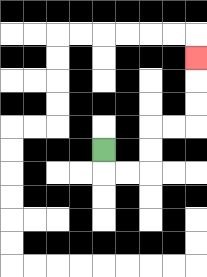{'start': '[4, 6]', 'end': '[8, 2]', 'path_directions': 'D,R,R,U,U,R,R,U,U,U', 'path_coordinates': '[[4, 6], [4, 7], [5, 7], [6, 7], [6, 6], [6, 5], [7, 5], [8, 5], [8, 4], [8, 3], [8, 2]]'}